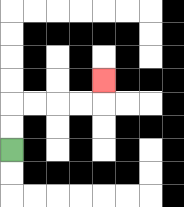{'start': '[0, 6]', 'end': '[4, 3]', 'path_directions': 'U,U,R,R,R,R,U', 'path_coordinates': '[[0, 6], [0, 5], [0, 4], [1, 4], [2, 4], [3, 4], [4, 4], [4, 3]]'}